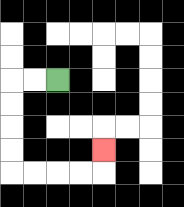{'start': '[2, 3]', 'end': '[4, 6]', 'path_directions': 'L,L,D,D,D,D,R,R,R,R,U', 'path_coordinates': '[[2, 3], [1, 3], [0, 3], [0, 4], [0, 5], [0, 6], [0, 7], [1, 7], [2, 7], [3, 7], [4, 7], [4, 6]]'}